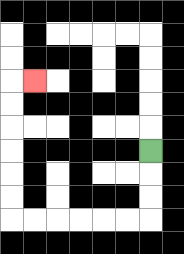{'start': '[6, 6]', 'end': '[1, 3]', 'path_directions': 'D,D,D,L,L,L,L,L,L,U,U,U,U,U,U,R', 'path_coordinates': '[[6, 6], [6, 7], [6, 8], [6, 9], [5, 9], [4, 9], [3, 9], [2, 9], [1, 9], [0, 9], [0, 8], [0, 7], [0, 6], [0, 5], [0, 4], [0, 3], [1, 3]]'}